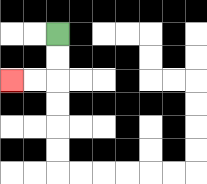{'start': '[2, 1]', 'end': '[0, 3]', 'path_directions': 'D,D,L,L', 'path_coordinates': '[[2, 1], [2, 2], [2, 3], [1, 3], [0, 3]]'}